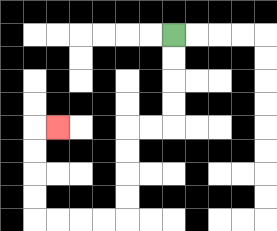{'start': '[7, 1]', 'end': '[2, 5]', 'path_directions': 'D,D,D,D,L,L,D,D,D,D,L,L,L,L,U,U,U,U,R', 'path_coordinates': '[[7, 1], [7, 2], [7, 3], [7, 4], [7, 5], [6, 5], [5, 5], [5, 6], [5, 7], [5, 8], [5, 9], [4, 9], [3, 9], [2, 9], [1, 9], [1, 8], [1, 7], [1, 6], [1, 5], [2, 5]]'}